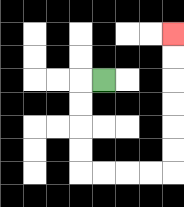{'start': '[4, 3]', 'end': '[7, 1]', 'path_directions': 'L,D,D,D,D,R,R,R,R,U,U,U,U,U,U', 'path_coordinates': '[[4, 3], [3, 3], [3, 4], [3, 5], [3, 6], [3, 7], [4, 7], [5, 7], [6, 7], [7, 7], [7, 6], [7, 5], [7, 4], [7, 3], [7, 2], [7, 1]]'}